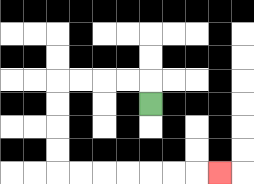{'start': '[6, 4]', 'end': '[9, 7]', 'path_directions': 'U,L,L,L,L,D,D,D,D,R,R,R,R,R,R,R', 'path_coordinates': '[[6, 4], [6, 3], [5, 3], [4, 3], [3, 3], [2, 3], [2, 4], [2, 5], [2, 6], [2, 7], [3, 7], [4, 7], [5, 7], [6, 7], [7, 7], [8, 7], [9, 7]]'}